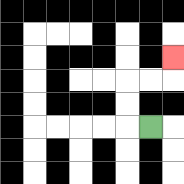{'start': '[6, 5]', 'end': '[7, 2]', 'path_directions': 'L,U,U,R,R,U', 'path_coordinates': '[[6, 5], [5, 5], [5, 4], [5, 3], [6, 3], [7, 3], [7, 2]]'}